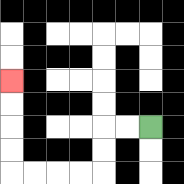{'start': '[6, 5]', 'end': '[0, 3]', 'path_directions': 'L,L,D,D,L,L,L,L,U,U,U,U', 'path_coordinates': '[[6, 5], [5, 5], [4, 5], [4, 6], [4, 7], [3, 7], [2, 7], [1, 7], [0, 7], [0, 6], [0, 5], [0, 4], [0, 3]]'}